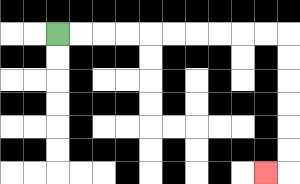{'start': '[2, 1]', 'end': '[11, 7]', 'path_directions': 'R,R,R,R,R,R,R,R,R,R,D,D,D,D,D,D,L', 'path_coordinates': '[[2, 1], [3, 1], [4, 1], [5, 1], [6, 1], [7, 1], [8, 1], [9, 1], [10, 1], [11, 1], [12, 1], [12, 2], [12, 3], [12, 4], [12, 5], [12, 6], [12, 7], [11, 7]]'}